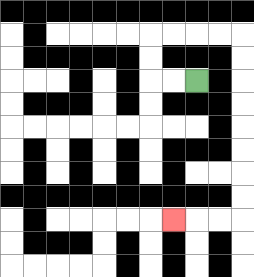{'start': '[8, 3]', 'end': '[7, 9]', 'path_directions': 'L,L,U,U,R,R,R,R,D,D,D,D,D,D,D,D,L,L,L', 'path_coordinates': '[[8, 3], [7, 3], [6, 3], [6, 2], [6, 1], [7, 1], [8, 1], [9, 1], [10, 1], [10, 2], [10, 3], [10, 4], [10, 5], [10, 6], [10, 7], [10, 8], [10, 9], [9, 9], [8, 9], [7, 9]]'}